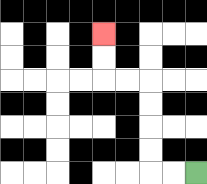{'start': '[8, 7]', 'end': '[4, 1]', 'path_directions': 'L,L,U,U,U,U,L,L,U,U', 'path_coordinates': '[[8, 7], [7, 7], [6, 7], [6, 6], [6, 5], [6, 4], [6, 3], [5, 3], [4, 3], [4, 2], [4, 1]]'}